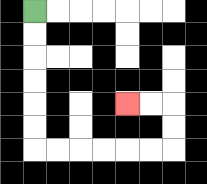{'start': '[1, 0]', 'end': '[5, 4]', 'path_directions': 'D,D,D,D,D,D,R,R,R,R,R,R,U,U,L,L', 'path_coordinates': '[[1, 0], [1, 1], [1, 2], [1, 3], [1, 4], [1, 5], [1, 6], [2, 6], [3, 6], [4, 6], [5, 6], [6, 6], [7, 6], [7, 5], [7, 4], [6, 4], [5, 4]]'}